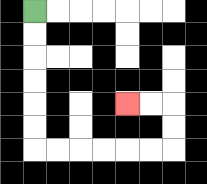{'start': '[1, 0]', 'end': '[5, 4]', 'path_directions': 'D,D,D,D,D,D,R,R,R,R,R,R,U,U,L,L', 'path_coordinates': '[[1, 0], [1, 1], [1, 2], [1, 3], [1, 4], [1, 5], [1, 6], [2, 6], [3, 6], [4, 6], [5, 6], [6, 6], [7, 6], [7, 5], [7, 4], [6, 4], [5, 4]]'}